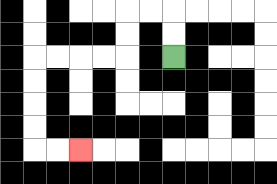{'start': '[7, 2]', 'end': '[3, 6]', 'path_directions': 'U,U,L,L,D,D,L,L,L,L,D,D,D,D,R,R', 'path_coordinates': '[[7, 2], [7, 1], [7, 0], [6, 0], [5, 0], [5, 1], [5, 2], [4, 2], [3, 2], [2, 2], [1, 2], [1, 3], [1, 4], [1, 5], [1, 6], [2, 6], [3, 6]]'}